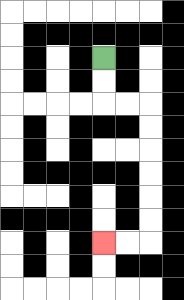{'start': '[4, 2]', 'end': '[4, 10]', 'path_directions': 'D,D,R,R,D,D,D,D,D,D,L,L', 'path_coordinates': '[[4, 2], [4, 3], [4, 4], [5, 4], [6, 4], [6, 5], [6, 6], [6, 7], [6, 8], [6, 9], [6, 10], [5, 10], [4, 10]]'}